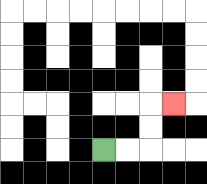{'start': '[4, 6]', 'end': '[7, 4]', 'path_directions': 'R,R,U,U,R', 'path_coordinates': '[[4, 6], [5, 6], [6, 6], [6, 5], [6, 4], [7, 4]]'}